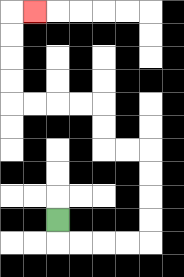{'start': '[2, 9]', 'end': '[1, 0]', 'path_directions': 'D,R,R,R,R,U,U,U,U,L,L,U,U,L,L,L,L,U,U,U,U,R', 'path_coordinates': '[[2, 9], [2, 10], [3, 10], [4, 10], [5, 10], [6, 10], [6, 9], [6, 8], [6, 7], [6, 6], [5, 6], [4, 6], [4, 5], [4, 4], [3, 4], [2, 4], [1, 4], [0, 4], [0, 3], [0, 2], [0, 1], [0, 0], [1, 0]]'}